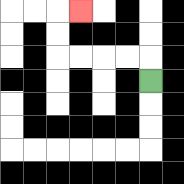{'start': '[6, 3]', 'end': '[3, 0]', 'path_directions': 'U,L,L,L,L,U,U,R', 'path_coordinates': '[[6, 3], [6, 2], [5, 2], [4, 2], [3, 2], [2, 2], [2, 1], [2, 0], [3, 0]]'}